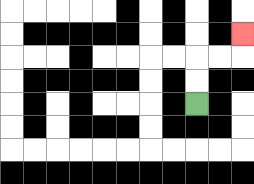{'start': '[8, 4]', 'end': '[10, 1]', 'path_directions': 'U,U,R,R,U', 'path_coordinates': '[[8, 4], [8, 3], [8, 2], [9, 2], [10, 2], [10, 1]]'}